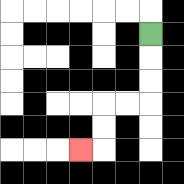{'start': '[6, 1]', 'end': '[3, 6]', 'path_directions': 'D,D,D,L,L,D,D,L', 'path_coordinates': '[[6, 1], [6, 2], [6, 3], [6, 4], [5, 4], [4, 4], [4, 5], [4, 6], [3, 6]]'}